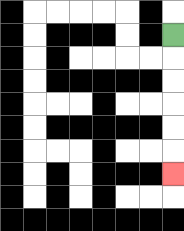{'start': '[7, 1]', 'end': '[7, 7]', 'path_directions': 'D,D,D,D,D,D', 'path_coordinates': '[[7, 1], [7, 2], [7, 3], [7, 4], [7, 5], [7, 6], [7, 7]]'}